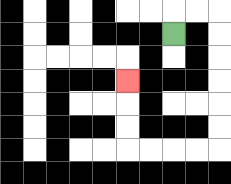{'start': '[7, 1]', 'end': '[5, 3]', 'path_directions': 'U,R,R,D,D,D,D,D,D,L,L,L,L,U,U,U', 'path_coordinates': '[[7, 1], [7, 0], [8, 0], [9, 0], [9, 1], [9, 2], [9, 3], [9, 4], [9, 5], [9, 6], [8, 6], [7, 6], [6, 6], [5, 6], [5, 5], [5, 4], [5, 3]]'}